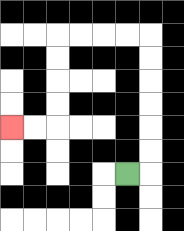{'start': '[5, 7]', 'end': '[0, 5]', 'path_directions': 'R,U,U,U,U,U,U,L,L,L,L,D,D,D,D,L,L', 'path_coordinates': '[[5, 7], [6, 7], [6, 6], [6, 5], [6, 4], [6, 3], [6, 2], [6, 1], [5, 1], [4, 1], [3, 1], [2, 1], [2, 2], [2, 3], [2, 4], [2, 5], [1, 5], [0, 5]]'}